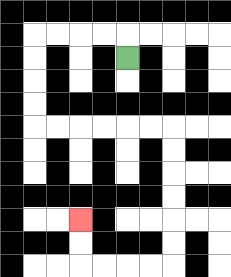{'start': '[5, 2]', 'end': '[3, 9]', 'path_directions': 'U,L,L,L,L,D,D,D,D,R,R,R,R,R,R,D,D,D,D,D,D,L,L,L,L,U,U', 'path_coordinates': '[[5, 2], [5, 1], [4, 1], [3, 1], [2, 1], [1, 1], [1, 2], [1, 3], [1, 4], [1, 5], [2, 5], [3, 5], [4, 5], [5, 5], [6, 5], [7, 5], [7, 6], [7, 7], [7, 8], [7, 9], [7, 10], [7, 11], [6, 11], [5, 11], [4, 11], [3, 11], [3, 10], [3, 9]]'}